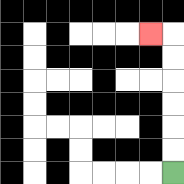{'start': '[7, 7]', 'end': '[6, 1]', 'path_directions': 'U,U,U,U,U,U,L', 'path_coordinates': '[[7, 7], [7, 6], [7, 5], [7, 4], [7, 3], [7, 2], [7, 1], [6, 1]]'}